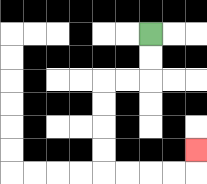{'start': '[6, 1]', 'end': '[8, 6]', 'path_directions': 'D,D,L,L,D,D,D,D,R,R,R,R,U', 'path_coordinates': '[[6, 1], [6, 2], [6, 3], [5, 3], [4, 3], [4, 4], [4, 5], [4, 6], [4, 7], [5, 7], [6, 7], [7, 7], [8, 7], [8, 6]]'}